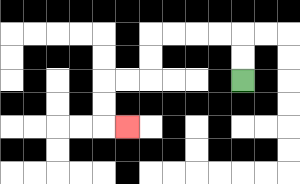{'start': '[10, 3]', 'end': '[5, 5]', 'path_directions': 'U,U,L,L,L,L,D,D,L,L,D,D,R', 'path_coordinates': '[[10, 3], [10, 2], [10, 1], [9, 1], [8, 1], [7, 1], [6, 1], [6, 2], [6, 3], [5, 3], [4, 3], [4, 4], [4, 5], [5, 5]]'}